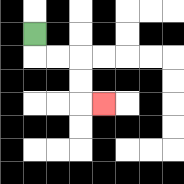{'start': '[1, 1]', 'end': '[4, 4]', 'path_directions': 'D,R,R,D,D,R', 'path_coordinates': '[[1, 1], [1, 2], [2, 2], [3, 2], [3, 3], [3, 4], [4, 4]]'}